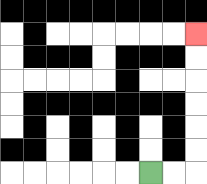{'start': '[6, 7]', 'end': '[8, 1]', 'path_directions': 'R,R,U,U,U,U,U,U', 'path_coordinates': '[[6, 7], [7, 7], [8, 7], [8, 6], [8, 5], [8, 4], [8, 3], [8, 2], [8, 1]]'}